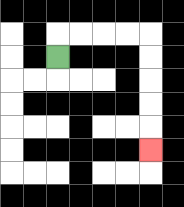{'start': '[2, 2]', 'end': '[6, 6]', 'path_directions': 'U,R,R,R,R,D,D,D,D,D', 'path_coordinates': '[[2, 2], [2, 1], [3, 1], [4, 1], [5, 1], [6, 1], [6, 2], [6, 3], [6, 4], [6, 5], [6, 6]]'}